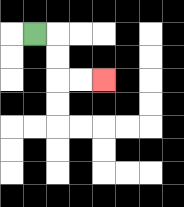{'start': '[1, 1]', 'end': '[4, 3]', 'path_directions': 'R,D,D,R,R', 'path_coordinates': '[[1, 1], [2, 1], [2, 2], [2, 3], [3, 3], [4, 3]]'}